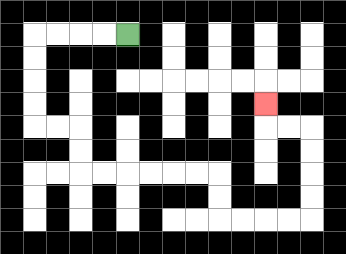{'start': '[5, 1]', 'end': '[11, 4]', 'path_directions': 'L,L,L,L,D,D,D,D,R,R,D,D,R,R,R,R,R,R,D,D,R,R,R,R,U,U,U,U,L,L,U', 'path_coordinates': '[[5, 1], [4, 1], [3, 1], [2, 1], [1, 1], [1, 2], [1, 3], [1, 4], [1, 5], [2, 5], [3, 5], [3, 6], [3, 7], [4, 7], [5, 7], [6, 7], [7, 7], [8, 7], [9, 7], [9, 8], [9, 9], [10, 9], [11, 9], [12, 9], [13, 9], [13, 8], [13, 7], [13, 6], [13, 5], [12, 5], [11, 5], [11, 4]]'}